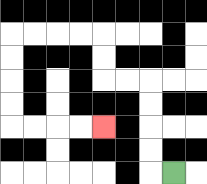{'start': '[7, 7]', 'end': '[4, 5]', 'path_directions': 'L,U,U,U,U,L,L,U,U,L,L,L,L,D,D,D,D,R,R,R,R', 'path_coordinates': '[[7, 7], [6, 7], [6, 6], [6, 5], [6, 4], [6, 3], [5, 3], [4, 3], [4, 2], [4, 1], [3, 1], [2, 1], [1, 1], [0, 1], [0, 2], [0, 3], [0, 4], [0, 5], [1, 5], [2, 5], [3, 5], [4, 5]]'}